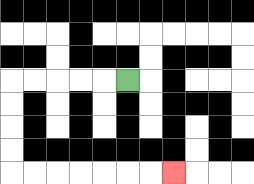{'start': '[5, 3]', 'end': '[7, 7]', 'path_directions': 'L,L,L,L,L,D,D,D,D,R,R,R,R,R,R,R', 'path_coordinates': '[[5, 3], [4, 3], [3, 3], [2, 3], [1, 3], [0, 3], [0, 4], [0, 5], [0, 6], [0, 7], [1, 7], [2, 7], [3, 7], [4, 7], [5, 7], [6, 7], [7, 7]]'}